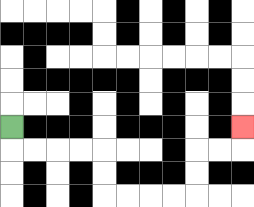{'start': '[0, 5]', 'end': '[10, 5]', 'path_directions': 'D,R,R,R,R,D,D,R,R,R,R,U,U,R,R,U', 'path_coordinates': '[[0, 5], [0, 6], [1, 6], [2, 6], [3, 6], [4, 6], [4, 7], [4, 8], [5, 8], [6, 8], [7, 8], [8, 8], [8, 7], [8, 6], [9, 6], [10, 6], [10, 5]]'}